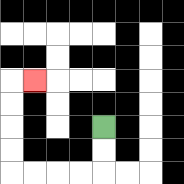{'start': '[4, 5]', 'end': '[1, 3]', 'path_directions': 'D,D,L,L,L,L,U,U,U,U,R', 'path_coordinates': '[[4, 5], [4, 6], [4, 7], [3, 7], [2, 7], [1, 7], [0, 7], [0, 6], [0, 5], [0, 4], [0, 3], [1, 3]]'}